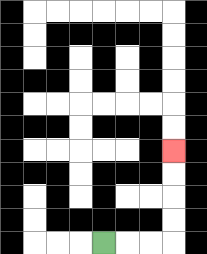{'start': '[4, 10]', 'end': '[7, 6]', 'path_directions': 'R,R,R,U,U,U,U', 'path_coordinates': '[[4, 10], [5, 10], [6, 10], [7, 10], [7, 9], [7, 8], [7, 7], [7, 6]]'}